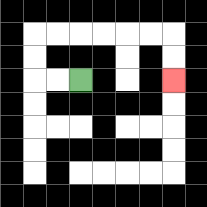{'start': '[3, 3]', 'end': '[7, 3]', 'path_directions': 'L,L,U,U,R,R,R,R,R,R,D,D', 'path_coordinates': '[[3, 3], [2, 3], [1, 3], [1, 2], [1, 1], [2, 1], [3, 1], [4, 1], [5, 1], [6, 1], [7, 1], [7, 2], [7, 3]]'}